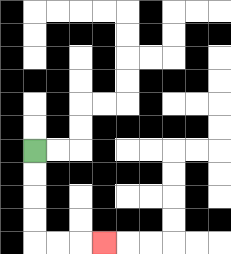{'start': '[1, 6]', 'end': '[4, 10]', 'path_directions': 'D,D,D,D,R,R,R', 'path_coordinates': '[[1, 6], [1, 7], [1, 8], [1, 9], [1, 10], [2, 10], [3, 10], [4, 10]]'}